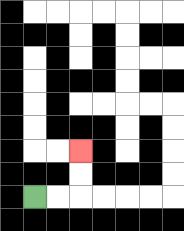{'start': '[1, 8]', 'end': '[3, 6]', 'path_directions': 'R,R,U,U', 'path_coordinates': '[[1, 8], [2, 8], [3, 8], [3, 7], [3, 6]]'}